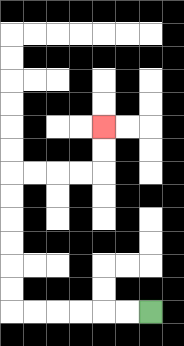{'start': '[6, 13]', 'end': '[4, 5]', 'path_directions': 'L,L,L,L,L,L,U,U,U,U,U,U,R,R,R,R,U,U', 'path_coordinates': '[[6, 13], [5, 13], [4, 13], [3, 13], [2, 13], [1, 13], [0, 13], [0, 12], [0, 11], [0, 10], [0, 9], [0, 8], [0, 7], [1, 7], [2, 7], [3, 7], [4, 7], [4, 6], [4, 5]]'}